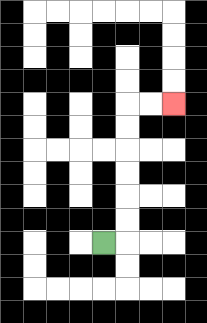{'start': '[4, 10]', 'end': '[7, 4]', 'path_directions': 'R,U,U,U,U,U,U,R,R', 'path_coordinates': '[[4, 10], [5, 10], [5, 9], [5, 8], [5, 7], [5, 6], [5, 5], [5, 4], [6, 4], [7, 4]]'}